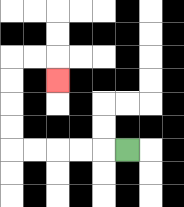{'start': '[5, 6]', 'end': '[2, 3]', 'path_directions': 'L,L,L,L,L,U,U,U,U,R,R,D', 'path_coordinates': '[[5, 6], [4, 6], [3, 6], [2, 6], [1, 6], [0, 6], [0, 5], [0, 4], [0, 3], [0, 2], [1, 2], [2, 2], [2, 3]]'}